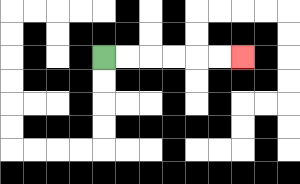{'start': '[4, 2]', 'end': '[10, 2]', 'path_directions': 'R,R,R,R,R,R', 'path_coordinates': '[[4, 2], [5, 2], [6, 2], [7, 2], [8, 2], [9, 2], [10, 2]]'}